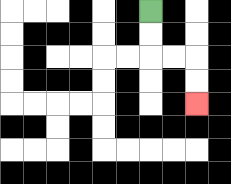{'start': '[6, 0]', 'end': '[8, 4]', 'path_directions': 'D,D,R,R,D,D', 'path_coordinates': '[[6, 0], [6, 1], [6, 2], [7, 2], [8, 2], [8, 3], [8, 4]]'}